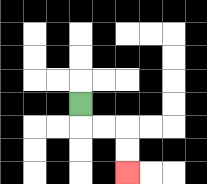{'start': '[3, 4]', 'end': '[5, 7]', 'path_directions': 'D,R,R,D,D', 'path_coordinates': '[[3, 4], [3, 5], [4, 5], [5, 5], [5, 6], [5, 7]]'}